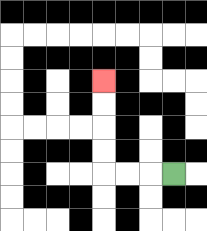{'start': '[7, 7]', 'end': '[4, 3]', 'path_directions': 'L,L,L,U,U,U,U', 'path_coordinates': '[[7, 7], [6, 7], [5, 7], [4, 7], [4, 6], [4, 5], [4, 4], [4, 3]]'}